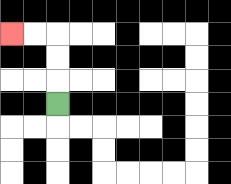{'start': '[2, 4]', 'end': '[0, 1]', 'path_directions': 'U,U,U,L,L', 'path_coordinates': '[[2, 4], [2, 3], [2, 2], [2, 1], [1, 1], [0, 1]]'}